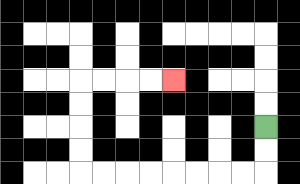{'start': '[11, 5]', 'end': '[7, 3]', 'path_directions': 'D,D,L,L,L,L,L,L,L,L,U,U,U,U,R,R,R,R', 'path_coordinates': '[[11, 5], [11, 6], [11, 7], [10, 7], [9, 7], [8, 7], [7, 7], [6, 7], [5, 7], [4, 7], [3, 7], [3, 6], [3, 5], [3, 4], [3, 3], [4, 3], [5, 3], [6, 3], [7, 3]]'}